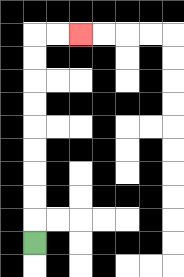{'start': '[1, 10]', 'end': '[3, 1]', 'path_directions': 'U,U,U,U,U,U,U,U,U,R,R', 'path_coordinates': '[[1, 10], [1, 9], [1, 8], [1, 7], [1, 6], [1, 5], [1, 4], [1, 3], [1, 2], [1, 1], [2, 1], [3, 1]]'}